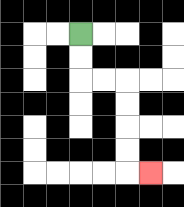{'start': '[3, 1]', 'end': '[6, 7]', 'path_directions': 'D,D,R,R,D,D,D,D,R', 'path_coordinates': '[[3, 1], [3, 2], [3, 3], [4, 3], [5, 3], [5, 4], [5, 5], [5, 6], [5, 7], [6, 7]]'}